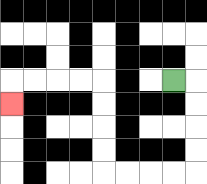{'start': '[7, 3]', 'end': '[0, 4]', 'path_directions': 'R,D,D,D,D,L,L,L,L,U,U,U,U,L,L,L,L,D', 'path_coordinates': '[[7, 3], [8, 3], [8, 4], [8, 5], [8, 6], [8, 7], [7, 7], [6, 7], [5, 7], [4, 7], [4, 6], [4, 5], [4, 4], [4, 3], [3, 3], [2, 3], [1, 3], [0, 3], [0, 4]]'}